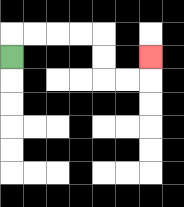{'start': '[0, 2]', 'end': '[6, 2]', 'path_directions': 'U,R,R,R,R,D,D,R,R,U', 'path_coordinates': '[[0, 2], [0, 1], [1, 1], [2, 1], [3, 1], [4, 1], [4, 2], [4, 3], [5, 3], [6, 3], [6, 2]]'}